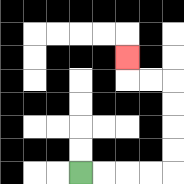{'start': '[3, 7]', 'end': '[5, 2]', 'path_directions': 'R,R,R,R,U,U,U,U,L,L,U', 'path_coordinates': '[[3, 7], [4, 7], [5, 7], [6, 7], [7, 7], [7, 6], [7, 5], [7, 4], [7, 3], [6, 3], [5, 3], [5, 2]]'}